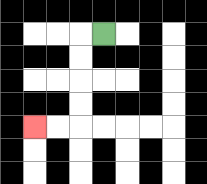{'start': '[4, 1]', 'end': '[1, 5]', 'path_directions': 'L,D,D,D,D,L,L', 'path_coordinates': '[[4, 1], [3, 1], [3, 2], [3, 3], [3, 4], [3, 5], [2, 5], [1, 5]]'}